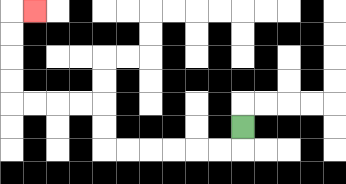{'start': '[10, 5]', 'end': '[1, 0]', 'path_directions': 'D,L,L,L,L,L,L,U,U,L,L,L,L,U,U,U,U,R', 'path_coordinates': '[[10, 5], [10, 6], [9, 6], [8, 6], [7, 6], [6, 6], [5, 6], [4, 6], [4, 5], [4, 4], [3, 4], [2, 4], [1, 4], [0, 4], [0, 3], [0, 2], [0, 1], [0, 0], [1, 0]]'}